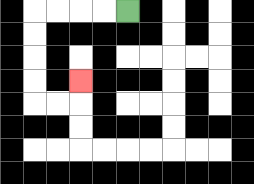{'start': '[5, 0]', 'end': '[3, 3]', 'path_directions': 'L,L,L,L,D,D,D,D,R,R,U', 'path_coordinates': '[[5, 0], [4, 0], [3, 0], [2, 0], [1, 0], [1, 1], [1, 2], [1, 3], [1, 4], [2, 4], [3, 4], [3, 3]]'}